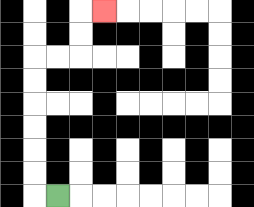{'start': '[2, 8]', 'end': '[4, 0]', 'path_directions': 'L,U,U,U,U,U,U,R,R,U,U,R', 'path_coordinates': '[[2, 8], [1, 8], [1, 7], [1, 6], [1, 5], [1, 4], [1, 3], [1, 2], [2, 2], [3, 2], [3, 1], [3, 0], [4, 0]]'}